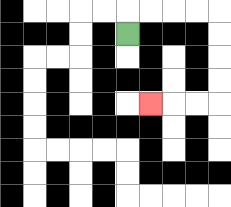{'start': '[5, 1]', 'end': '[6, 4]', 'path_directions': 'U,R,R,R,R,D,D,D,D,L,L,L', 'path_coordinates': '[[5, 1], [5, 0], [6, 0], [7, 0], [8, 0], [9, 0], [9, 1], [9, 2], [9, 3], [9, 4], [8, 4], [7, 4], [6, 4]]'}